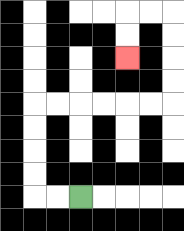{'start': '[3, 8]', 'end': '[5, 2]', 'path_directions': 'L,L,U,U,U,U,R,R,R,R,R,R,U,U,U,U,L,L,D,D', 'path_coordinates': '[[3, 8], [2, 8], [1, 8], [1, 7], [1, 6], [1, 5], [1, 4], [2, 4], [3, 4], [4, 4], [5, 4], [6, 4], [7, 4], [7, 3], [7, 2], [7, 1], [7, 0], [6, 0], [5, 0], [5, 1], [5, 2]]'}